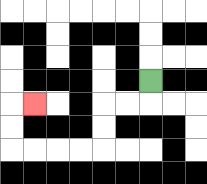{'start': '[6, 3]', 'end': '[1, 4]', 'path_directions': 'D,L,L,D,D,L,L,L,L,U,U,R', 'path_coordinates': '[[6, 3], [6, 4], [5, 4], [4, 4], [4, 5], [4, 6], [3, 6], [2, 6], [1, 6], [0, 6], [0, 5], [0, 4], [1, 4]]'}